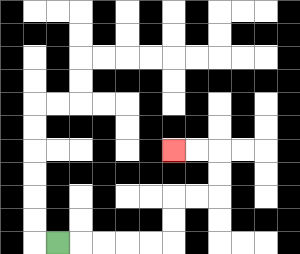{'start': '[2, 10]', 'end': '[7, 6]', 'path_directions': 'R,R,R,R,R,U,U,R,R,U,U,L,L', 'path_coordinates': '[[2, 10], [3, 10], [4, 10], [5, 10], [6, 10], [7, 10], [7, 9], [7, 8], [8, 8], [9, 8], [9, 7], [9, 6], [8, 6], [7, 6]]'}